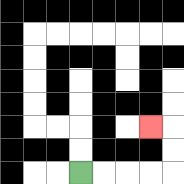{'start': '[3, 7]', 'end': '[6, 5]', 'path_directions': 'R,R,R,R,U,U,L', 'path_coordinates': '[[3, 7], [4, 7], [5, 7], [6, 7], [7, 7], [7, 6], [7, 5], [6, 5]]'}